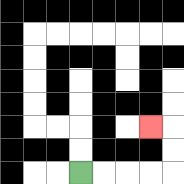{'start': '[3, 7]', 'end': '[6, 5]', 'path_directions': 'R,R,R,R,U,U,L', 'path_coordinates': '[[3, 7], [4, 7], [5, 7], [6, 7], [7, 7], [7, 6], [7, 5], [6, 5]]'}